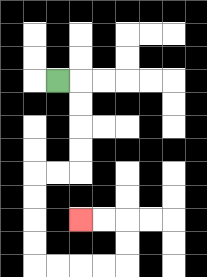{'start': '[2, 3]', 'end': '[3, 9]', 'path_directions': 'R,D,D,D,D,L,L,D,D,D,D,R,R,R,R,U,U,L,L', 'path_coordinates': '[[2, 3], [3, 3], [3, 4], [3, 5], [3, 6], [3, 7], [2, 7], [1, 7], [1, 8], [1, 9], [1, 10], [1, 11], [2, 11], [3, 11], [4, 11], [5, 11], [5, 10], [5, 9], [4, 9], [3, 9]]'}